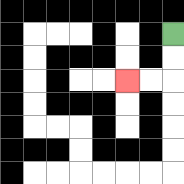{'start': '[7, 1]', 'end': '[5, 3]', 'path_directions': 'D,D,L,L', 'path_coordinates': '[[7, 1], [7, 2], [7, 3], [6, 3], [5, 3]]'}